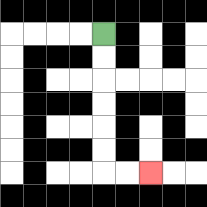{'start': '[4, 1]', 'end': '[6, 7]', 'path_directions': 'D,D,D,D,D,D,R,R', 'path_coordinates': '[[4, 1], [4, 2], [4, 3], [4, 4], [4, 5], [4, 6], [4, 7], [5, 7], [6, 7]]'}